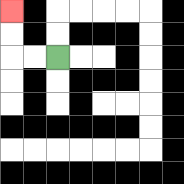{'start': '[2, 2]', 'end': '[0, 0]', 'path_directions': 'L,L,U,U', 'path_coordinates': '[[2, 2], [1, 2], [0, 2], [0, 1], [0, 0]]'}